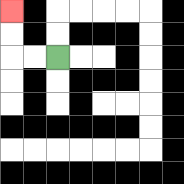{'start': '[2, 2]', 'end': '[0, 0]', 'path_directions': 'L,L,U,U', 'path_coordinates': '[[2, 2], [1, 2], [0, 2], [0, 1], [0, 0]]'}